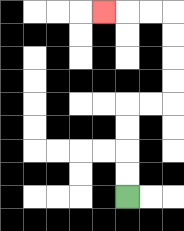{'start': '[5, 8]', 'end': '[4, 0]', 'path_directions': 'U,U,U,U,R,R,U,U,U,U,L,L,L', 'path_coordinates': '[[5, 8], [5, 7], [5, 6], [5, 5], [5, 4], [6, 4], [7, 4], [7, 3], [7, 2], [7, 1], [7, 0], [6, 0], [5, 0], [4, 0]]'}